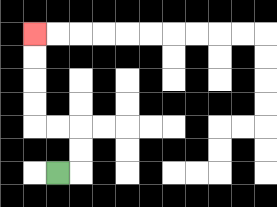{'start': '[2, 7]', 'end': '[1, 1]', 'path_directions': 'R,U,U,L,L,U,U,U,U', 'path_coordinates': '[[2, 7], [3, 7], [3, 6], [3, 5], [2, 5], [1, 5], [1, 4], [1, 3], [1, 2], [1, 1]]'}